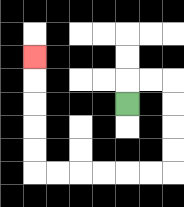{'start': '[5, 4]', 'end': '[1, 2]', 'path_directions': 'U,R,R,D,D,D,D,L,L,L,L,L,L,U,U,U,U,U', 'path_coordinates': '[[5, 4], [5, 3], [6, 3], [7, 3], [7, 4], [7, 5], [7, 6], [7, 7], [6, 7], [5, 7], [4, 7], [3, 7], [2, 7], [1, 7], [1, 6], [1, 5], [1, 4], [1, 3], [1, 2]]'}